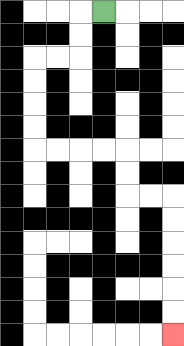{'start': '[4, 0]', 'end': '[7, 14]', 'path_directions': 'L,D,D,L,L,D,D,D,D,R,R,R,R,D,D,R,R,D,D,D,D,D,D', 'path_coordinates': '[[4, 0], [3, 0], [3, 1], [3, 2], [2, 2], [1, 2], [1, 3], [1, 4], [1, 5], [1, 6], [2, 6], [3, 6], [4, 6], [5, 6], [5, 7], [5, 8], [6, 8], [7, 8], [7, 9], [7, 10], [7, 11], [7, 12], [7, 13], [7, 14]]'}